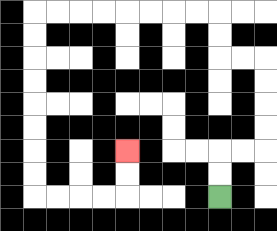{'start': '[9, 8]', 'end': '[5, 6]', 'path_directions': 'U,U,R,R,U,U,U,U,L,L,U,U,L,L,L,L,L,L,L,L,D,D,D,D,D,D,D,D,R,R,R,R,U,U', 'path_coordinates': '[[9, 8], [9, 7], [9, 6], [10, 6], [11, 6], [11, 5], [11, 4], [11, 3], [11, 2], [10, 2], [9, 2], [9, 1], [9, 0], [8, 0], [7, 0], [6, 0], [5, 0], [4, 0], [3, 0], [2, 0], [1, 0], [1, 1], [1, 2], [1, 3], [1, 4], [1, 5], [1, 6], [1, 7], [1, 8], [2, 8], [3, 8], [4, 8], [5, 8], [5, 7], [5, 6]]'}